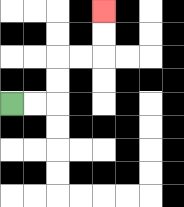{'start': '[0, 4]', 'end': '[4, 0]', 'path_directions': 'R,R,U,U,R,R,U,U', 'path_coordinates': '[[0, 4], [1, 4], [2, 4], [2, 3], [2, 2], [3, 2], [4, 2], [4, 1], [4, 0]]'}